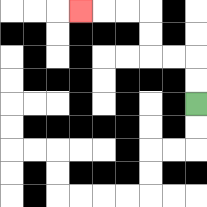{'start': '[8, 4]', 'end': '[3, 0]', 'path_directions': 'U,U,L,L,U,U,L,L,L', 'path_coordinates': '[[8, 4], [8, 3], [8, 2], [7, 2], [6, 2], [6, 1], [6, 0], [5, 0], [4, 0], [3, 0]]'}